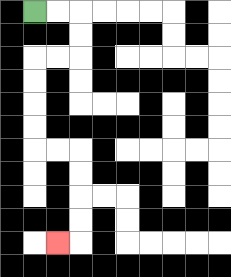{'start': '[1, 0]', 'end': '[2, 10]', 'path_directions': 'R,R,D,D,L,L,D,D,D,D,R,R,D,D,D,D,L', 'path_coordinates': '[[1, 0], [2, 0], [3, 0], [3, 1], [3, 2], [2, 2], [1, 2], [1, 3], [1, 4], [1, 5], [1, 6], [2, 6], [3, 6], [3, 7], [3, 8], [3, 9], [3, 10], [2, 10]]'}